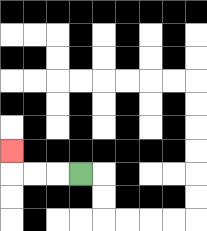{'start': '[3, 7]', 'end': '[0, 6]', 'path_directions': 'L,L,L,U', 'path_coordinates': '[[3, 7], [2, 7], [1, 7], [0, 7], [0, 6]]'}